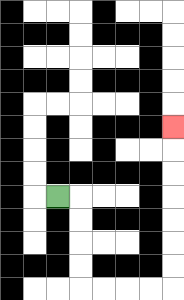{'start': '[2, 8]', 'end': '[7, 5]', 'path_directions': 'R,D,D,D,D,R,R,R,R,U,U,U,U,U,U,U', 'path_coordinates': '[[2, 8], [3, 8], [3, 9], [3, 10], [3, 11], [3, 12], [4, 12], [5, 12], [6, 12], [7, 12], [7, 11], [7, 10], [7, 9], [7, 8], [7, 7], [7, 6], [7, 5]]'}